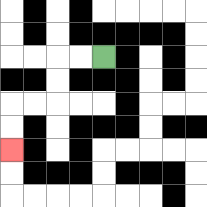{'start': '[4, 2]', 'end': '[0, 6]', 'path_directions': 'L,L,D,D,L,L,D,D', 'path_coordinates': '[[4, 2], [3, 2], [2, 2], [2, 3], [2, 4], [1, 4], [0, 4], [0, 5], [0, 6]]'}